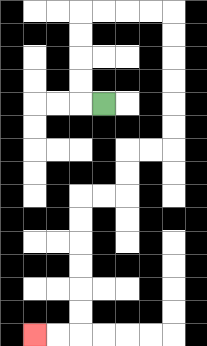{'start': '[4, 4]', 'end': '[1, 14]', 'path_directions': 'L,U,U,U,U,R,R,R,R,D,D,D,D,D,D,L,L,D,D,L,L,D,D,D,D,D,D,L,L', 'path_coordinates': '[[4, 4], [3, 4], [3, 3], [3, 2], [3, 1], [3, 0], [4, 0], [5, 0], [6, 0], [7, 0], [7, 1], [7, 2], [7, 3], [7, 4], [7, 5], [7, 6], [6, 6], [5, 6], [5, 7], [5, 8], [4, 8], [3, 8], [3, 9], [3, 10], [3, 11], [3, 12], [3, 13], [3, 14], [2, 14], [1, 14]]'}